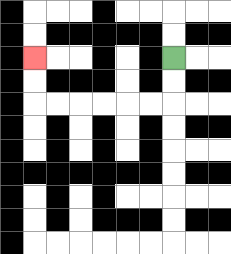{'start': '[7, 2]', 'end': '[1, 2]', 'path_directions': 'D,D,L,L,L,L,L,L,U,U', 'path_coordinates': '[[7, 2], [7, 3], [7, 4], [6, 4], [5, 4], [4, 4], [3, 4], [2, 4], [1, 4], [1, 3], [1, 2]]'}